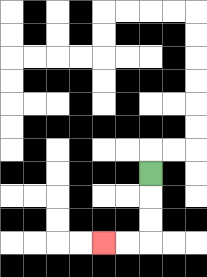{'start': '[6, 7]', 'end': '[4, 10]', 'path_directions': 'D,D,D,L,L', 'path_coordinates': '[[6, 7], [6, 8], [6, 9], [6, 10], [5, 10], [4, 10]]'}